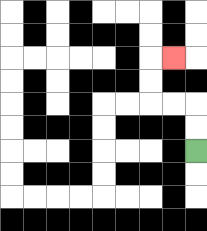{'start': '[8, 6]', 'end': '[7, 2]', 'path_directions': 'U,U,L,L,U,U,R', 'path_coordinates': '[[8, 6], [8, 5], [8, 4], [7, 4], [6, 4], [6, 3], [6, 2], [7, 2]]'}